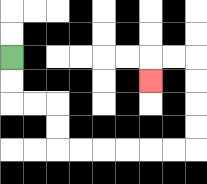{'start': '[0, 2]', 'end': '[6, 3]', 'path_directions': 'D,D,R,R,D,D,R,R,R,R,R,R,U,U,U,U,L,L,D', 'path_coordinates': '[[0, 2], [0, 3], [0, 4], [1, 4], [2, 4], [2, 5], [2, 6], [3, 6], [4, 6], [5, 6], [6, 6], [7, 6], [8, 6], [8, 5], [8, 4], [8, 3], [8, 2], [7, 2], [6, 2], [6, 3]]'}